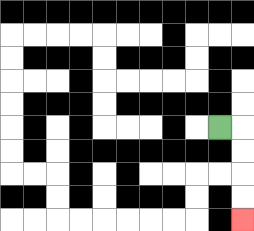{'start': '[9, 5]', 'end': '[10, 9]', 'path_directions': 'R,D,D,D,D', 'path_coordinates': '[[9, 5], [10, 5], [10, 6], [10, 7], [10, 8], [10, 9]]'}